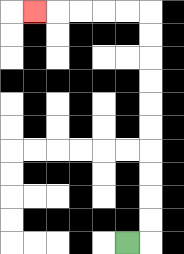{'start': '[5, 10]', 'end': '[1, 0]', 'path_directions': 'R,U,U,U,U,U,U,U,U,U,U,L,L,L,L,L', 'path_coordinates': '[[5, 10], [6, 10], [6, 9], [6, 8], [6, 7], [6, 6], [6, 5], [6, 4], [6, 3], [6, 2], [6, 1], [6, 0], [5, 0], [4, 0], [3, 0], [2, 0], [1, 0]]'}